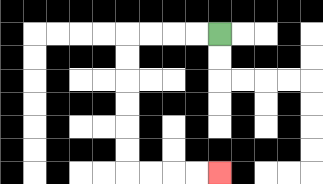{'start': '[9, 1]', 'end': '[9, 7]', 'path_directions': 'L,L,L,L,D,D,D,D,D,D,R,R,R,R', 'path_coordinates': '[[9, 1], [8, 1], [7, 1], [6, 1], [5, 1], [5, 2], [5, 3], [5, 4], [5, 5], [5, 6], [5, 7], [6, 7], [7, 7], [8, 7], [9, 7]]'}